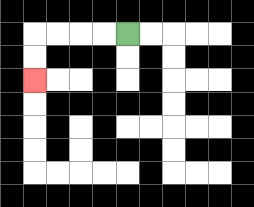{'start': '[5, 1]', 'end': '[1, 3]', 'path_directions': 'L,L,L,L,D,D', 'path_coordinates': '[[5, 1], [4, 1], [3, 1], [2, 1], [1, 1], [1, 2], [1, 3]]'}